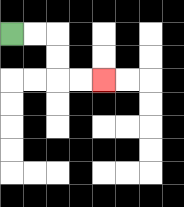{'start': '[0, 1]', 'end': '[4, 3]', 'path_directions': 'R,R,D,D,R,R', 'path_coordinates': '[[0, 1], [1, 1], [2, 1], [2, 2], [2, 3], [3, 3], [4, 3]]'}